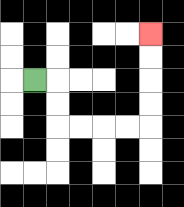{'start': '[1, 3]', 'end': '[6, 1]', 'path_directions': 'R,D,D,R,R,R,R,U,U,U,U', 'path_coordinates': '[[1, 3], [2, 3], [2, 4], [2, 5], [3, 5], [4, 5], [5, 5], [6, 5], [6, 4], [6, 3], [6, 2], [6, 1]]'}